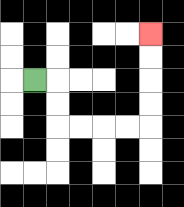{'start': '[1, 3]', 'end': '[6, 1]', 'path_directions': 'R,D,D,R,R,R,R,U,U,U,U', 'path_coordinates': '[[1, 3], [2, 3], [2, 4], [2, 5], [3, 5], [4, 5], [5, 5], [6, 5], [6, 4], [6, 3], [6, 2], [6, 1]]'}